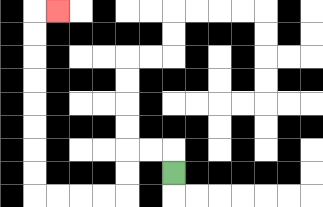{'start': '[7, 7]', 'end': '[2, 0]', 'path_directions': 'U,L,L,D,D,L,L,L,L,U,U,U,U,U,U,U,U,R', 'path_coordinates': '[[7, 7], [7, 6], [6, 6], [5, 6], [5, 7], [5, 8], [4, 8], [3, 8], [2, 8], [1, 8], [1, 7], [1, 6], [1, 5], [1, 4], [1, 3], [1, 2], [1, 1], [1, 0], [2, 0]]'}